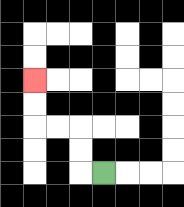{'start': '[4, 7]', 'end': '[1, 3]', 'path_directions': 'L,U,U,L,L,U,U', 'path_coordinates': '[[4, 7], [3, 7], [3, 6], [3, 5], [2, 5], [1, 5], [1, 4], [1, 3]]'}